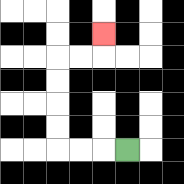{'start': '[5, 6]', 'end': '[4, 1]', 'path_directions': 'L,L,L,U,U,U,U,R,R,U', 'path_coordinates': '[[5, 6], [4, 6], [3, 6], [2, 6], [2, 5], [2, 4], [2, 3], [2, 2], [3, 2], [4, 2], [4, 1]]'}